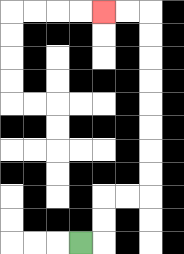{'start': '[3, 10]', 'end': '[4, 0]', 'path_directions': 'R,U,U,R,R,U,U,U,U,U,U,U,U,L,L', 'path_coordinates': '[[3, 10], [4, 10], [4, 9], [4, 8], [5, 8], [6, 8], [6, 7], [6, 6], [6, 5], [6, 4], [6, 3], [6, 2], [6, 1], [6, 0], [5, 0], [4, 0]]'}